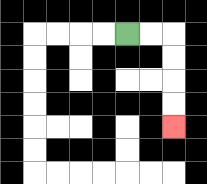{'start': '[5, 1]', 'end': '[7, 5]', 'path_directions': 'R,R,D,D,D,D', 'path_coordinates': '[[5, 1], [6, 1], [7, 1], [7, 2], [7, 3], [7, 4], [7, 5]]'}